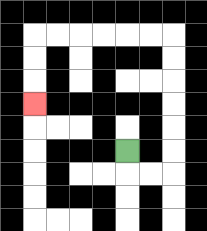{'start': '[5, 6]', 'end': '[1, 4]', 'path_directions': 'D,R,R,U,U,U,U,U,U,L,L,L,L,L,L,D,D,D', 'path_coordinates': '[[5, 6], [5, 7], [6, 7], [7, 7], [7, 6], [7, 5], [7, 4], [7, 3], [7, 2], [7, 1], [6, 1], [5, 1], [4, 1], [3, 1], [2, 1], [1, 1], [1, 2], [1, 3], [1, 4]]'}